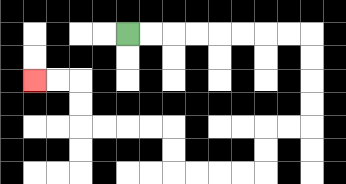{'start': '[5, 1]', 'end': '[1, 3]', 'path_directions': 'R,R,R,R,R,R,R,R,D,D,D,D,L,L,D,D,L,L,L,L,U,U,L,L,L,L,U,U,L,L', 'path_coordinates': '[[5, 1], [6, 1], [7, 1], [8, 1], [9, 1], [10, 1], [11, 1], [12, 1], [13, 1], [13, 2], [13, 3], [13, 4], [13, 5], [12, 5], [11, 5], [11, 6], [11, 7], [10, 7], [9, 7], [8, 7], [7, 7], [7, 6], [7, 5], [6, 5], [5, 5], [4, 5], [3, 5], [3, 4], [3, 3], [2, 3], [1, 3]]'}